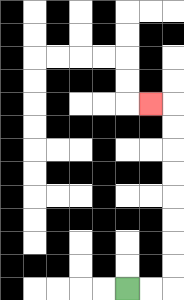{'start': '[5, 12]', 'end': '[6, 4]', 'path_directions': 'R,R,U,U,U,U,U,U,U,U,L', 'path_coordinates': '[[5, 12], [6, 12], [7, 12], [7, 11], [7, 10], [7, 9], [7, 8], [7, 7], [7, 6], [7, 5], [7, 4], [6, 4]]'}